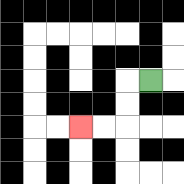{'start': '[6, 3]', 'end': '[3, 5]', 'path_directions': 'L,D,D,L,L', 'path_coordinates': '[[6, 3], [5, 3], [5, 4], [5, 5], [4, 5], [3, 5]]'}